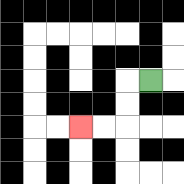{'start': '[6, 3]', 'end': '[3, 5]', 'path_directions': 'L,D,D,L,L', 'path_coordinates': '[[6, 3], [5, 3], [5, 4], [5, 5], [4, 5], [3, 5]]'}